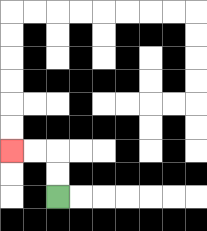{'start': '[2, 8]', 'end': '[0, 6]', 'path_directions': 'U,U,L,L', 'path_coordinates': '[[2, 8], [2, 7], [2, 6], [1, 6], [0, 6]]'}